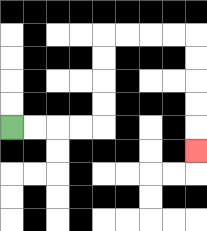{'start': '[0, 5]', 'end': '[8, 6]', 'path_directions': 'R,R,R,R,U,U,U,U,R,R,R,R,D,D,D,D,D', 'path_coordinates': '[[0, 5], [1, 5], [2, 5], [3, 5], [4, 5], [4, 4], [4, 3], [4, 2], [4, 1], [5, 1], [6, 1], [7, 1], [8, 1], [8, 2], [8, 3], [8, 4], [8, 5], [8, 6]]'}